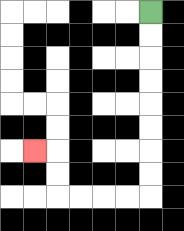{'start': '[6, 0]', 'end': '[1, 6]', 'path_directions': 'D,D,D,D,D,D,D,D,L,L,L,L,U,U,L', 'path_coordinates': '[[6, 0], [6, 1], [6, 2], [6, 3], [6, 4], [6, 5], [6, 6], [6, 7], [6, 8], [5, 8], [4, 8], [3, 8], [2, 8], [2, 7], [2, 6], [1, 6]]'}